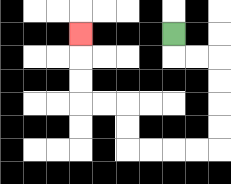{'start': '[7, 1]', 'end': '[3, 1]', 'path_directions': 'D,R,R,D,D,D,D,L,L,L,L,U,U,L,L,U,U,U', 'path_coordinates': '[[7, 1], [7, 2], [8, 2], [9, 2], [9, 3], [9, 4], [9, 5], [9, 6], [8, 6], [7, 6], [6, 6], [5, 6], [5, 5], [5, 4], [4, 4], [3, 4], [3, 3], [3, 2], [3, 1]]'}